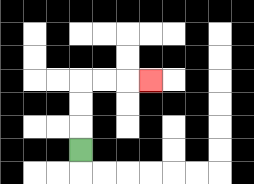{'start': '[3, 6]', 'end': '[6, 3]', 'path_directions': 'U,U,U,R,R,R', 'path_coordinates': '[[3, 6], [3, 5], [3, 4], [3, 3], [4, 3], [5, 3], [6, 3]]'}